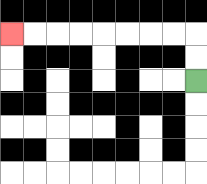{'start': '[8, 3]', 'end': '[0, 1]', 'path_directions': 'U,U,L,L,L,L,L,L,L,L', 'path_coordinates': '[[8, 3], [8, 2], [8, 1], [7, 1], [6, 1], [5, 1], [4, 1], [3, 1], [2, 1], [1, 1], [0, 1]]'}